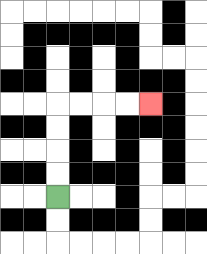{'start': '[2, 8]', 'end': '[6, 4]', 'path_directions': 'U,U,U,U,R,R,R,R', 'path_coordinates': '[[2, 8], [2, 7], [2, 6], [2, 5], [2, 4], [3, 4], [4, 4], [5, 4], [6, 4]]'}